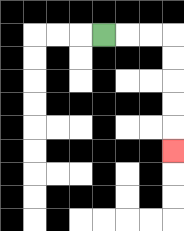{'start': '[4, 1]', 'end': '[7, 6]', 'path_directions': 'R,R,R,D,D,D,D,D', 'path_coordinates': '[[4, 1], [5, 1], [6, 1], [7, 1], [7, 2], [7, 3], [7, 4], [7, 5], [7, 6]]'}